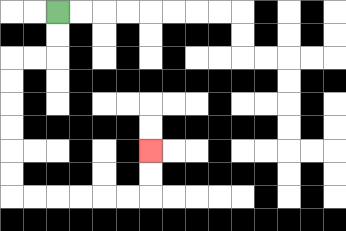{'start': '[2, 0]', 'end': '[6, 6]', 'path_directions': 'D,D,L,L,D,D,D,D,D,D,R,R,R,R,R,R,U,U', 'path_coordinates': '[[2, 0], [2, 1], [2, 2], [1, 2], [0, 2], [0, 3], [0, 4], [0, 5], [0, 6], [0, 7], [0, 8], [1, 8], [2, 8], [3, 8], [4, 8], [5, 8], [6, 8], [6, 7], [6, 6]]'}